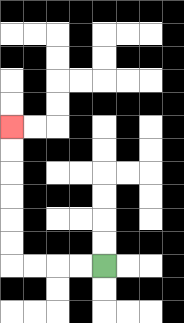{'start': '[4, 11]', 'end': '[0, 5]', 'path_directions': 'L,L,L,L,U,U,U,U,U,U', 'path_coordinates': '[[4, 11], [3, 11], [2, 11], [1, 11], [0, 11], [0, 10], [0, 9], [0, 8], [0, 7], [0, 6], [0, 5]]'}